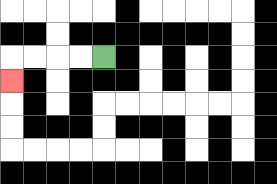{'start': '[4, 2]', 'end': '[0, 3]', 'path_directions': 'L,L,L,L,D', 'path_coordinates': '[[4, 2], [3, 2], [2, 2], [1, 2], [0, 2], [0, 3]]'}